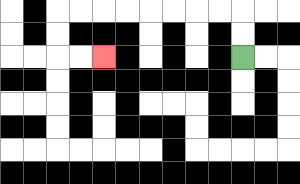{'start': '[10, 2]', 'end': '[4, 2]', 'path_directions': 'U,U,L,L,L,L,L,L,L,L,D,D,R,R', 'path_coordinates': '[[10, 2], [10, 1], [10, 0], [9, 0], [8, 0], [7, 0], [6, 0], [5, 0], [4, 0], [3, 0], [2, 0], [2, 1], [2, 2], [3, 2], [4, 2]]'}